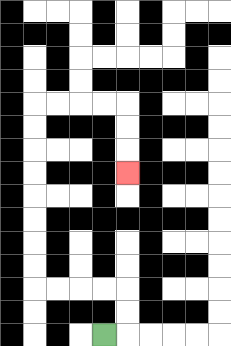{'start': '[4, 14]', 'end': '[5, 7]', 'path_directions': 'R,U,U,L,L,L,L,U,U,U,U,U,U,U,U,R,R,R,R,D,D,D', 'path_coordinates': '[[4, 14], [5, 14], [5, 13], [5, 12], [4, 12], [3, 12], [2, 12], [1, 12], [1, 11], [1, 10], [1, 9], [1, 8], [1, 7], [1, 6], [1, 5], [1, 4], [2, 4], [3, 4], [4, 4], [5, 4], [5, 5], [5, 6], [5, 7]]'}